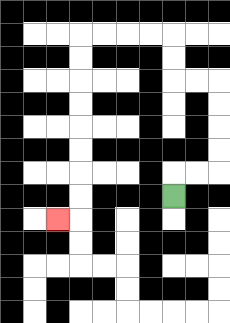{'start': '[7, 8]', 'end': '[2, 9]', 'path_directions': 'U,R,R,U,U,U,U,L,L,U,U,L,L,L,L,D,D,D,D,D,D,D,D,L', 'path_coordinates': '[[7, 8], [7, 7], [8, 7], [9, 7], [9, 6], [9, 5], [9, 4], [9, 3], [8, 3], [7, 3], [7, 2], [7, 1], [6, 1], [5, 1], [4, 1], [3, 1], [3, 2], [3, 3], [3, 4], [3, 5], [3, 6], [3, 7], [3, 8], [3, 9], [2, 9]]'}